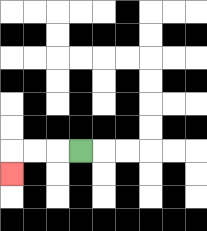{'start': '[3, 6]', 'end': '[0, 7]', 'path_directions': 'L,L,L,D', 'path_coordinates': '[[3, 6], [2, 6], [1, 6], [0, 6], [0, 7]]'}